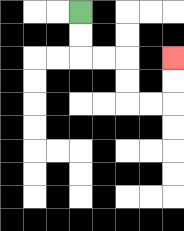{'start': '[3, 0]', 'end': '[7, 2]', 'path_directions': 'D,D,R,R,D,D,R,R,U,U', 'path_coordinates': '[[3, 0], [3, 1], [3, 2], [4, 2], [5, 2], [5, 3], [5, 4], [6, 4], [7, 4], [7, 3], [7, 2]]'}